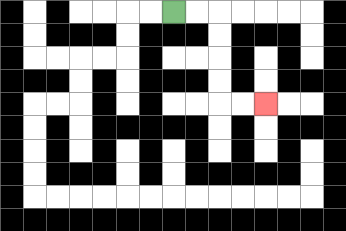{'start': '[7, 0]', 'end': '[11, 4]', 'path_directions': 'R,R,D,D,D,D,R,R', 'path_coordinates': '[[7, 0], [8, 0], [9, 0], [9, 1], [9, 2], [9, 3], [9, 4], [10, 4], [11, 4]]'}